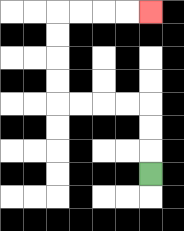{'start': '[6, 7]', 'end': '[6, 0]', 'path_directions': 'U,U,U,L,L,L,L,U,U,U,U,R,R,R,R', 'path_coordinates': '[[6, 7], [6, 6], [6, 5], [6, 4], [5, 4], [4, 4], [3, 4], [2, 4], [2, 3], [2, 2], [2, 1], [2, 0], [3, 0], [4, 0], [5, 0], [6, 0]]'}